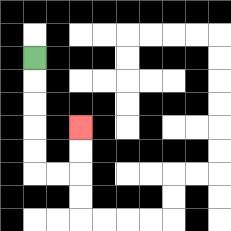{'start': '[1, 2]', 'end': '[3, 5]', 'path_directions': 'D,D,D,D,D,R,R,U,U', 'path_coordinates': '[[1, 2], [1, 3], [1, 4], [1, 5], [1, 6], [1, 7], [2, 7], [3, 7], [3, 6], [3, 5]]'}